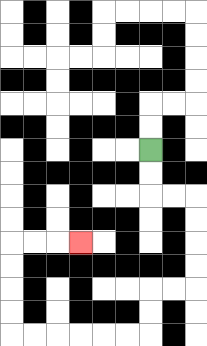{'start': '[6, 6]', 'end': '[3, 10]', 'path_directions': 'D,D,R,R,D,D,D,D,L,L,D,D,L,L,L,L,L,L,U,U,U,U,R,R,R', 'path_coordinates': '[[6, 6], [6, 7], [6, 8], [7, 8], [8, 8], [8, 9], [8, 10], [8, 11], [8, 12], [7, 12], [6, 12], [6, 13], [6, 14], [5, 14], [4, 14], [3, 14], [2, 14], [1, 14], [0, 14], [0, 13], [0, 12], [0, 11], [0, 10], [1, 10], [2, 10], [3, 10]]'}